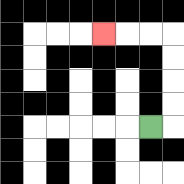{'start': '[6, 5]', 'end': '[4, 1]', 'path_directions': 'R,U,U,U,U,L,L,L', 'path_coordinates': '[[6, 5], [7, 5], [7, 4], [7, 3], [7, 2], [7, 1], [6, 1], [5, 1], [4, 1]]'}